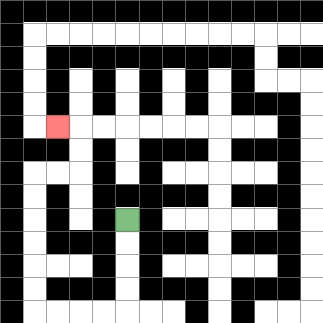{'start': '[5, 9]', 'end': '[2, 5]', 'path_directions': 'D,D,D,D,L,L,L,L,U,U,U,U,U,U,R,R,U,U,L', 'path_coordinates': '[[5, 9], [5, 10], [5, 11], [5, 12], [5, 13], [4, 13], [3, 13], [2, 13], [1, 13], [1, 12], [1, 11], [1, 10], [1, 9], [1, 8], [1, 7], [2, 7], [3, 7], [3, 6], [3, 5], [2, 5]]'}